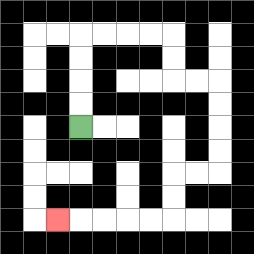{'start': '[3, 5]', 'end': '[2, 9]', 'path_directions': 'U,U,U,U,R,R,R,R,D,D,R,R,D,D,D,D,L,L,D,D,L,L,L,L,L', 'path_coordinates': '[[3, 5], [3, 4], [3, 3], [3, 2], [3, 1], [4, 1], [5, 1], [6, 1], [7, 1], [7, 2], [7, 3], [8, 3], [9, 3], [9, 4], [9, 5], [9, 6], [9, 7], [8, 7], [7, 7], [7, 8], [7, 9], [6, 9], [5, 9], [4, 9], [3, 9], [2, 9]]'}